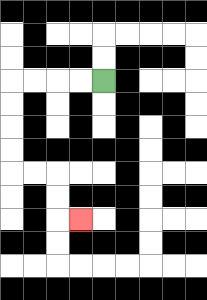{'start': '[4, 3]', 'end': '[3, 9]', 'path_directions': 'L,L,L,L,D,D,D,D,R,R,D,D,R', 'path_coordinates': '[[4, 3], [3, 3], [2, 3], [1, 3], [0, 3], [0, 4], [0, 5], [0, 6], [0, 7], [1, 7], [2, 7], [2, 8], [2, 9], [3, 9]]'}